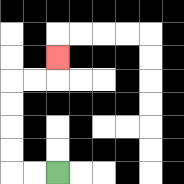{'start': '[2, 7]', 'end': '[2, 2]', 'path_directions': 'L,L,U,U,U,U,R,R,U', 'path_coordinates': '[[2, 7], [1, 7], [0, 7], [0, 6], [0, 5], [0, 4], [0, 3], [1, 3], [2, 3], [2, 2]]'}